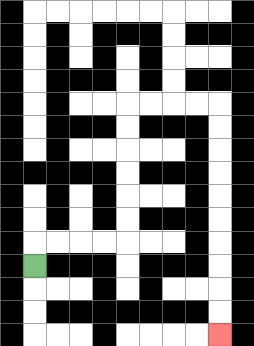{'start': '[1, 11]', 'end': '[9, 14]', 'path_directions': 'U,R,R,R,R,U,U,U,U,U,U,R,R,R,R,D,D,D,D,D,D,D,D,D,D', 'path_coordinates': '[[1, 11], [1, 10], [2, 10], [3, 10], [4, 10], [5, 10], [5, 9], [5, 8], [5, 7], [5, 6], [5, 5], [5, 4], [6, 4], [7, 4], [8, 4], [9, 4], [9, 5], [9, 6], [9, 7], [9, 8], [9, 9], [9, 10], [9, 11], [9, 12], [9, 13], [9, 14]]'}